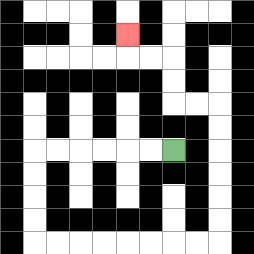{'start': '[7, 6]', 'end': '[5, 1]', 'path_directions': 'L,L,L,L,L,L,D,D,D,D,R,R,R,R,R,R,R,R,U,U,U,U,U,U,L,L,U,U,L,L,U', 'path_coordinates': '[[7, 6], [6, 6], [5, 6], [4, 6], [3, 6], [2, 6], [1, 6], [1, 7], [1, 8], [1, 9], [1, 10], [2, 10], [3, 10], [4, 10], [5, 10], [6, 10], [7, 10], [8, 10], [9, 10], [9, 9], [9, 8], [9, 7], [9, 6], [9, 5], [9, 4], [8, 4], [7, 4], [7, 3], [7, 2], [6, 2], [5, 2], [5, 1]]'}